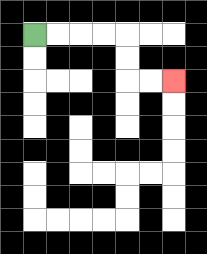{'start': '[1, 1]', 'end': '[7, 3]', 'path_directions': 'R,R,R,R,D,D,R,R', 'path_coordinates': '[[1, 1], [2, 1], [3, 1], [4, 1], [5, 1], [5, 2], [5, 3], [6, 3], [7, 3]]'}